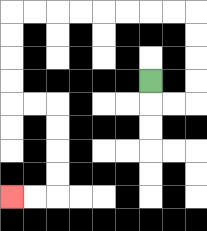{'start': '[6, 3]', 'end': '[0, 8]', 'path_directions': 'D,R,R,U,U,U,U,L,L,L,L,L,L,L,L,D,D,D,D,R,R,D,D,D,D,L,L', 'path_coordinates': '[[6, 3], [6, 4], [7, 4], [8, 4], [8, 3], [8, 2], [8, 1], [8, 0], [7, 0], [6, 0], [5, 0], [4, 0], [3, 0], [2, 0], [1, 0], [0, 0], [0, 1], [0, 2], [0, 3], [0, 4], [1, 4], [2, 4], [2, 5], [2, 6], [2, 7], [2, 8], [1, 8], [0, 8]]'}